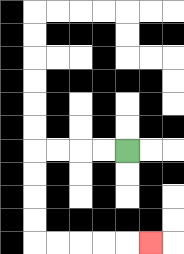{'start': '[5, 6]', 'end': '[6, 10]', 'path_directions': 'L,L,L,L,D,D,D,D,R,R,R,R,R', 'path_coordinates': '[[5, 6], [4, 6], [3, 6], [2, 6], [1, 6], [1, 7], [1, 8], [1, 9], [1, 10], [2, 10], [3, 10], [4, 10], [5, 10], [6, 10]]'}